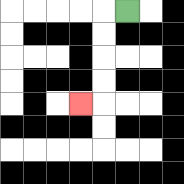{'start': '[5, 0]', 'end': '[3, 4]', 'path_directions': 'L,D,D,D,D,L', 'path_coordinates': '[[5, 0], [4, 0], [4, 1], [4, 2], [4, 3], [4, 4], [3, 4]]'}